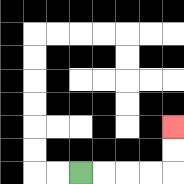{'start': '[3, 7]', 'end': '[7, 5]', 'path_directions': 'R,R,R,R,U,U', 'path_coordinates': '[[3, 7], [4, 7], [5, 7], [6, 7], [7, 7], [7, 6], [7, 5]]'}